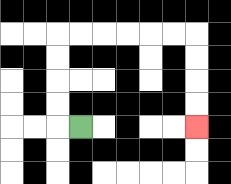{'start': '[3, 5]', 'end': '[8, 5]', 'path_directions': 'L,U,U,U,U,R,R,R,R,R,R,D,D,D,D', 'path_coordinates': '[[3, 5], [2, 5], [2, 4], [2, 3], [2, 2], [2, 1], [3, 1], [4, 1], [5, 1], [6, 1], [7, 1], [8, 1], [8, 2], [8, 3], [8, 4], [8, 5]]'}